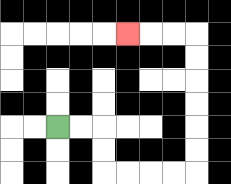{'start': '[2, 5]', 'end': '[5, 1]', 'path_directions': 'R,R,D,D,R,R,R,R,U,U,U,U,U,U,L,L,L', 'path_coordinates': '[[2, 5], [3, 5], [4, 5], [4, 6], [4, 7], [5, 7], [6, 7], [7, 7], [8, 7], [8, 6], [8, 5], [8, 4], [8, 3], [8, 2], [8, 1], [7, 1], [6, 1], [5, 1]]'}